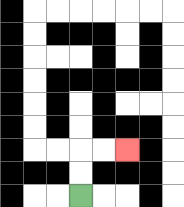{'start': '[3, 8]', 'end': '[5, 6]', 'path_directions': 'U,U,R,R', 'path_coordinates': '[[3, 8], [3, 7], [3, 6], [4, 6], [5, 6]]'}